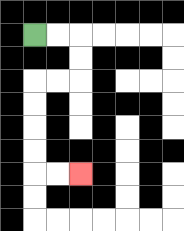{'start': '[1, 1]', 'end': '[3, 7]', 'path_directions': 'R,R,D,D,L,L,D,D,D,D,R,R', 'path_coordinates': '[[1, 1], [2, 1], [3, 1], [3, 2], [3, 3], [2, 3], [1, 3], [1, 4], [1, 5], [1, 6], [1, 7], [2, 7], [3, 7]]'}